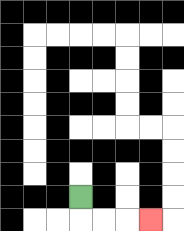{'start': '[3, 8]', 'end': '[6, 9]', 'path_directions': 'D,R,R,R', 'path_coordinates': '[[3, 8], [3, 9], [4, 9], [5, 9], [6, 9]]'}